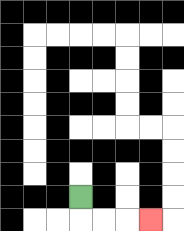{'start': '[3, 8]', 'end': '[6, 9]', 'path_directions': 'D,R,R,R', 'path_coordinates': '[[3, 8], [3, 9], [4, 9], [5, 9], [6, 9]]'}